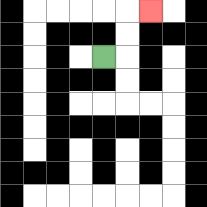{'start': '[4, 2]', 'end': '[6, 0]', 'path_directions': 'R,U,U,R', 'path_coordinates': '[[4, 2], [5, 2], [5, 1], [5, 0], [6, 0]]'}